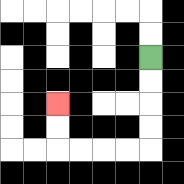{'start': '[6, 2]', 'end': '[2, 4]', 'path_directions': 'D,D,D,D,L,L,L,L,U,U', 'path_coordinates': '[[6, 2], [6, 3], [6, 4], [6, 5], [6, 6], [5, 6], [4, 6], [3, 6], [2, 6], [2, 5], [2, 4]]'}